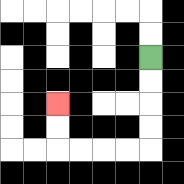{'start': '[6, 2]', 'end': '[2, 4]', 'path_directions': 'D,D,D,D,L,L,L,L,U,U', 'path_coordinates': '[[6, 2], [6, 3], [6, 4], [6, 5], [6, 6], [5, 6], [4, 6], [3, 6], [2, 6], [2, 5], [2, 4]]'}